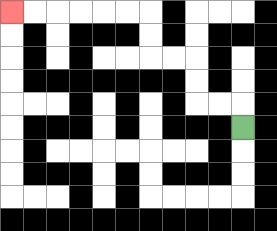{'start': '[10, 5]', 'end': '[0, 0]', 'path_directions': 'U,L,L,U,U,L,L,U,U,L,L,L,L,L,L', 'path_coordinates': '[[10, 5], [10, 4], [9, 4], [8, 4], [8, 3], [8, 2], [7, 2], [6, 2], [6, 1], [6, 0], [5, 0], [4, 0], [3, 0], [2, 0], [1, 0], [0, 0]]'}